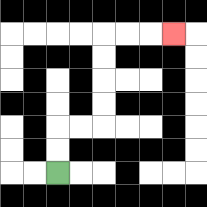{'start': '[2, 7]', 'end': '[7, 1]', 'path_directions': 'U,U,R,R,U,U,U,U,R,R,R', 'path_coordinates': '[[2, 7], [2, 6], [2, 5], [3, 5], [4, 5], [4, 4], [4, 3], [4, 2], [4, 1], [5, 1], [6, 1], [7, 1]]'}